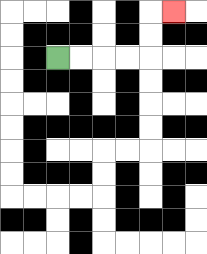{'start': '[2, 2]', 'end': '[7, 0]', 'path_directions': 'R,R,R,R,U,U,R', 'path_coordinates': '[[2, 2], [3, 2], [4, 2], [5, 2], [6, 2], [6, 1], [6, 0], [7, 0]]'}